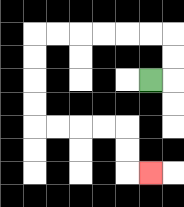{'start': '[6, 3]', 'end': '[6, 7]', 'path_directions': 'R,U,U,L,L,L,L,L,L,D,D,D,D,R,R,R,R,D,D,R', 'path_coordinates': '[[6, 3], [7, 3], [7, 2], [7, 1], [6, 1], [5, 1], [4, 1], [3, 1], [2, 1], [1, 1], [1, 2], [1, 3], [1, 4], [1, 5], [2, 5], [3, 5], [4, 5], [5, 5], [5, 6], [5, 7], [6, 7]]'}